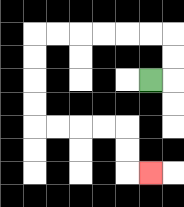{'start': '[6, 3]', 'end': '[6, 7]', 'path_directions': 'R,U,U,L,L,L,L,L,L,D,D,D,D,R,R,R,R,D,D,R', 'path_coordinates': '[[6, 3], [7, 3], [7, 2], [7, 1], [6, 1], [5, 1], [4, 1], [3, 1], [2, 1], [1, 1], [1, 2], [1, 3], [1, 4], [1, 5], [2, 5], [3, 5], [4, 5], [5, 5], [5, 6], [5, 7], [6, 7]]'}